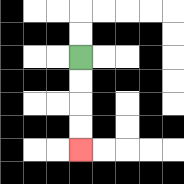{'start': '[3, 2]', 'end': '[3, 6]', 'path_directions': 'D,D,D,D', 'path_coordinates': '[[3, 2], [3, 3], [3, 4], [3, 5], [3, 6]]'}